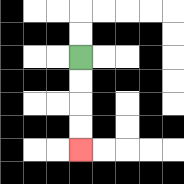{'start': '[3, 2]', 'end': '[3, 6]', 'path_directions': 'D,D,D,D', 'path_coordinates': '[[3, 2], [3, 3], [3, 4], [3, 5], [3, 6]]'}